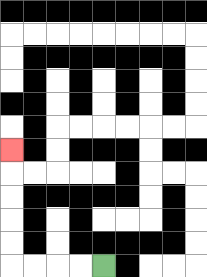{'start': '[4, 11]', 'end': '[0, 6]', 'path_directions': 'L,L,L,L,U,U,U,U,U', 'path_coordinates': '[[4, 11], [3, 11], [2, 11], [1, 11], [0, 11], [0, 10], [0, 9], [0, 8], [0, 7], [0, 6]]'}